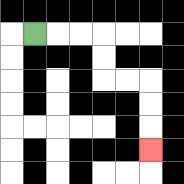{'start': '[1, 1]', 'end': '[6, 6]', 'path_directions': 'R,R,R,D,D,R,R,D,D,D', 'path_coordinates': '[[1, 1], [2, 1], [3, 1], [4, 1], [4, 2], [4, 3], [5, 3], [6, 3], [6, 4], [6, 5], [6, 6]]'}